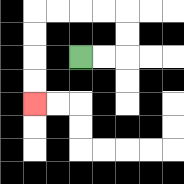{'start': '[3, 2]', 'end': '[1, 4]', 'path_directions': 'R,R,U,U,L,L,L,L,D,D,D,D', 'path_coordinates': '[[3, 2], [4, 2], [5, 2], [5, 1], [5, 0], [4, 0], [3, 0], [2, 0], [1, 0], [1, 1], [1, 2], [1, 3], [1, 4]]'}